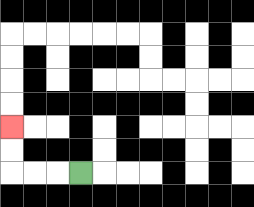{'start': '[3, 7]', 'end': '[0, 5]', 'path_directions': 'L,L,L,U,U', 'path_coordinates': '[[3, 7], [2, 7], [1, 7], [0, 7], [0, 6], [0, 5]]'}